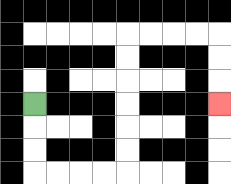{'start': '[1, 4]', 'end': '[9, 4]', 'path_directions': 'D,D,D,R,R,R,R,U,U,U,U,U,U,R,R,R,R,D,D,D', 'path_coordinates': '[[1, 4], [1, 5], [1, 6], [1, 7], [2, 7], [3, 7], [4, 7], [5, 7], [5, 6], [5, 5], [5, 4], [5, 3], [5, 2], [5, 1], [6, 1], [7, 1], [8, 1], [9, 1], [9, 2], [9, 3], [9, 4]]'}